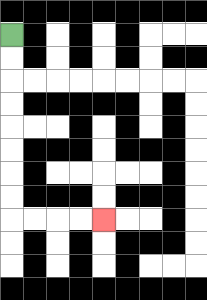{'start': '[0, 1]', 'end': '[4, 9]', 'path_directions': 'D,D,D,D,D,D,D,D,R,R,R,R', 'path_coordinates': '[[0, 1], [0, 2], [0, 3], [0, 4], [0, 5], [0, 6], [0, 7], [0, 8], [0, 9], [1, 9], [2, 9], [3, 9], [4, 9]]'}